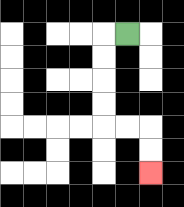{'start': '[5, 1]', 'end': '[6, 7]', 'path_directions': 'L,D,D,D,D,R,R,D,D', 'path_coordinates': '[[5, 1], [4, 1], [4, 2], [4, 3], [4, 4], [4, 5], [5, 5], [6, 5], [6, 6], [6, 7]]'}